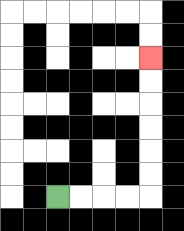{'start': '[2, 8]', 'end': '[6, 2]', 'path_directions': 'R,R,R,R,U,U,U,U,U,U', 'path_coordinates': '[[2, 8], [3, 8], [4, 8], [5, 8], [6, 8], [6, 7], [6, 6], [6, 5], [6, 4], [6, 3], [6, 2]]'}